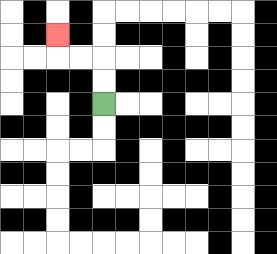{'start': '[4, 4]', 'end': '[2, 1]', 'path_directions': 'U,U,L,L,U', 'path_coordinates': '[[4, 4], [4, 3], [4, 2], [3, 2], [2, 2], [2, 1]]'}